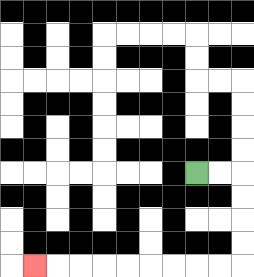{'start': '[8, 7]', 'end': '[1, 11]', 'path_directions': 'R,R,D,D,D,D,L,L,L,L,L,L,L,L,L', 'path_coordinates': '[[8, 7], [9, 7], [10, 7], [10, 8], [10, 9], [10, 10], [10, 11], [9, 11], [8, 11], [7, 11], [6, 11], [5, 11], [4, 11], [3, 11], [2, 11], [1, 11]]'}